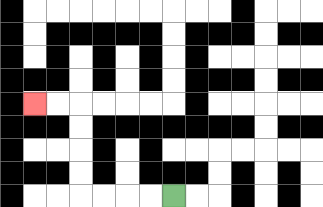{'start': '[7, 8]', 'end': '[1, 4]', 'path_directions': 'L,L,L,L,U,U,U,U,L,L', 'path_coordinates': '[[7, 8], [6, 8], [5, 8], [4, 8], [3, 8], [3, 7], [3, 6], [3, 5], [3, 4], [2, 4], [1, 4]]'}